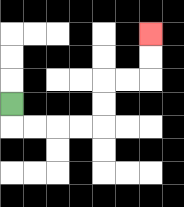{'start': '[0, 4]', 'end': '[6, 1]', 'path_directions': 'D,R,R,R,R,U,U,R,R,U,U', 'path_coordinates': '[[0, 4], [0, 5], [1, 5], [2, 5], [3, 5], [4, 5], [4, 4], [4, 3], [5, 3], [6, 3], [6, 2], [6, 1]]'}